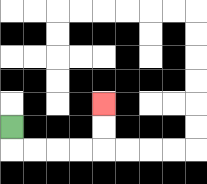{'start': '[0, 5]', 'end': '[4, 4]', 'path_directions': 'D,R,R,R,R,U,U', 'path_coordinates': '[[0, 5], [0, 6], [1, 6], [2, 6], [3, 6], [4, 6], [4, 5], [4, 4]]'}